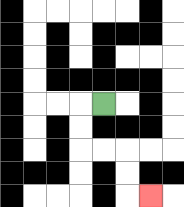{'start': '[4, 4]', 'end': '[6, 8]', 'path_directions': 'L,D,D,R,R,D,D,R', 'path_coordinates': '[[4, 4], [3, 4], [3, 5], [3, 6], [4, 6], [5, 6], [5, 7], [5, 8], [6, 8]]'}